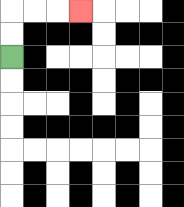{'start': '[0, 2]', 'end': '[3, 0]', 'path_directions': 'U,U,R,R,R', 'path_coordinates': '[[0, 2], [0, 1], [0, 0], [1, 0], [2, 0], [3, 0]]'}